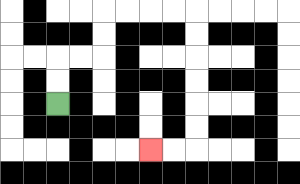{'start': '[2, 4]', 'end': '[6, 6]', 'path_directions': 'U,U,R,R,U,U,R,R,R,R,D,D,D,D,D,D,L,L', 'path_coordinates': '[[2, 4], [2, 3], [2, 2], [3, 2], [4, 2], [4, 1], [4, 0], [5, 0], [6, 0], [7, 0], [8, 0], [8, 1], [8, 2], [8, 3], [8, 4], [8, 5], [8, 6], [7, 6], [6, 6]]'}